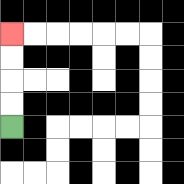{'start': '[0, 5]', 'end': '[0, 1]', 'path_directions': 'U,U,U,U', 'path_coordinates': '[[0, 5], [0, 4], [0, 3], [0, 2], [0, 1]]'}